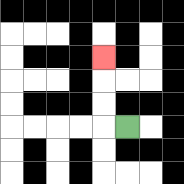{'start': '[5, 5]', 'end': '[4, 2]', 'path_directions': 'L,U,U,U', 'path_coordinates': '[[5, 5], [4, 5], [4, 4], [4, 3], [4, 2]]'}